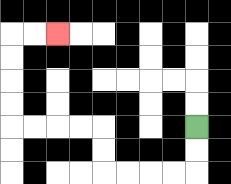{'start': '[8, 5]', 'end': '[2, 1]', 'path_directions': 'D,D,L,L,L,L,U,U,L,L,L,L,U,U,U,U,R,R', 'path_coordinates': '[[8, 5], [8, 6], [8, 7], [7, 7], [6, 7], [5, 7], [4, 7], [4, 6], [4, 5], [3, 5], [2, 5], [1, 5], [0, 5], [0, 4], [0, 3], [0, 2], [0, 1], [1, 1], [2, 1]]'}